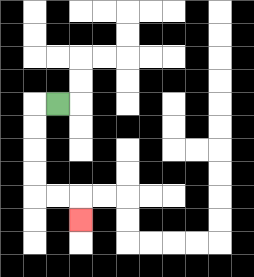{'start': '[2, 4]', 'end': '[3, 9]', 'path_directions': 'L,D,D,D,D,R,R,D', 'path_coordinates': '[[2, 4], [1, 4], [1, 5], [1, 6], [1, 7], [1, 8], [2, 8], [3, 8], [3, 9]]'}